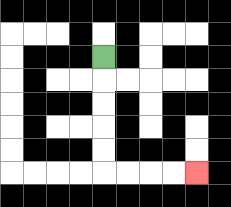{'start': '[4, 2]', 'end': '[8, 7]', 'path_directions': 'D,D,D,D,D,R,R,R,R', 'path_coordinates': '[[4, 2], [4, 3], [4, 4], [4, 5], [4, 6], [4, 7], [5, 7], [6, 7], [7, 7], [8, 7]]'}